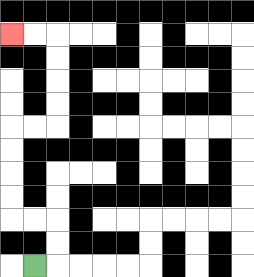{'start': '[1, 11]', 'end': '[0, 1]', 'path_directions': 'R,U,U,L,L,U,U,U,U,R,R,U,U,U,U,L,L', 'path_coordinates': '[[1, 11], [2, 11], [2, 10], [2, 9], [1, 9], [0, 9], [0, 8], [0, 7], [0, 6], [0, 5], [1, 5], [2, 5], [2, 4], [2, 3], [2, 2], [2, 1], [1, 1], [0, 1]]'}